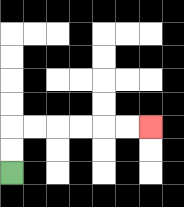{'start': '[0, 7]', 'end': '[6, 5]', 'path_directions': 'U,U,R,R,R,R,R,R', 'path_coordinates': '[[0, 7], [0, 6], [0, 5], [1, 5], [2, 5], [3, 5], [4, 5], [5, 5], [6, 5]]'}